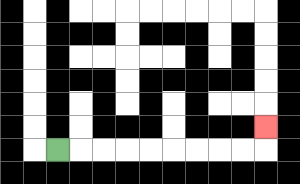{'start': '[2, 6]', 'end': '[11, 5]', 'path_directions': 'R,R,R,R,R,R,R,R,R,U', 'path_coordinates': '[[2, 6], [3, 6], [4, 6], [5, 6], [6, 6], [7, 6], [8, 6], [9, 6], [10, 6], [11, 6], [11, 5]]'}